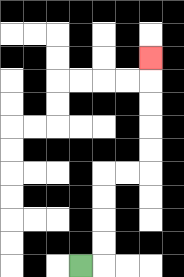{'start': '[3, 11]', 'end': '[6, 2]', 'path_directions': 'R,U,U,U,U,R,R,U,U,U,U,U', 'path_coordinates': '[[3, 11], [4, 11], [4, 10], [4, 9], [4, 8], [4, 7], [5, 7], [6, 7], [6, 6], [6, 5], [6, 4], [6, 3], [6, 2]]'}